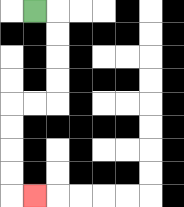{'start': '[1, 0]', 'end': '[1, 8]', 'path_directions': 'R,D,D,D,D,L,L,D,D,D,D,R', 'path_coordinates': '[[1, 0], [2, 0], [2, 1], [2, 2], [2, 3], [2, 4], [1, 4], [0, 4], [0, 5], [0, 6], [0, 7], [0, 8], [1, 8]]'}